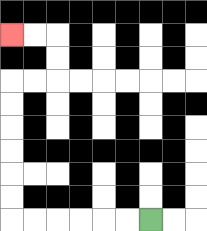{'start': '[6, 9]', 'end': '[0, 1]', 'path_directions': 'L,L,L,L,L,L,U,U,U,U,U,U,R,R,U,U,L,L', 'path_coordinates': '[[6, 9], [5, 9], [4, 9], [3, 9], [2, 9], [1, 9], [0, 9], [0, 8], [0, 7], [0, 6], [0, 5], [0, 4], [0, 3], [1, 3], [2, 3], [2, 2], [2, 1], [1, 1], [0, 1]]'}